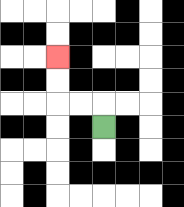{'start': '[4, 5]', 'end': '[2, 2]', 'path_directions': 'U,L,L,U,U', 'path_coordinates': '[[4, 5], [4, 4], [3, 4], [2, 4], [2, 3], [2, 2]]'}